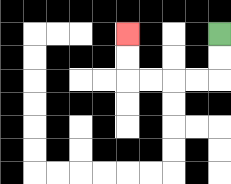{'start': '[9, 1]', 'end': '[5, 1]', 'path_directions': 'D,D,L,L,L,L,U,U', 'path_coordinates': '[[9, 1], [9, 2], [9, 3], [8, 3], [7, 3], [6, 3], [5, 3], [5, 2], [5, 1]]'}